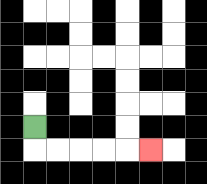{'start': '[1, 5]', 'end': '[6, 6]', 'path_directions': 'D,R,R,R,R,R', 'path_coordinates': '[[1, 5], [1, 6], [2, 6], [3, 6], [4, 6], [5, 6], [6, 6]]'}